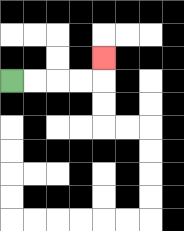{'start': '[0, 3]', 'end': '[4, 2]', 'path_directions': 'R,R,R,R,U', 'path_coordinates': '[[0, 3], [1, 3], [2, 3], [3, 3], [4, 3], [4, 2]]'}